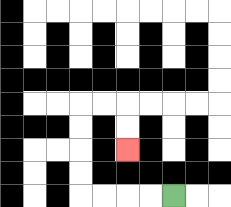{'start': '[7, 8]', 'end': '[5, 6]', 'path_directions': 'L,L,L,L,U,U,U,U,R,R,D,D', 'path_coordinates': '[[7, 8], [6, 8], [5, 8], [4, 8], [3, 8], [3, 7], [3, 6], [3, 5], [3, 4], [4, 4], [5, 4], [5, 5], [5, 6]]'}